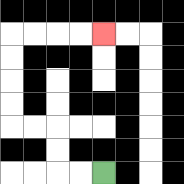{'start': '[4, 7]', 'end': '[4, 1]', 'path_directions': 'L,L,U,U,L,L,U,U,U,U,R,R,R,R', 'path_coordinates': '[[4, 7], [3, 7], [2, 7], [2, 6], [2, 5], [1, 5], [0, 5], [0, 4], [0, 3], [0, 2], [0, 1], [1, 1], [2, 1], [3, 1], [4, 1]]'}